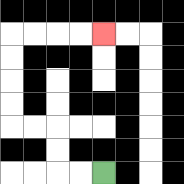{'start': '[4, 7]', 'end': '[4, 1]', 'path_directions': 'L,L,U,U,L,L,U,U,U,U,R,R,R,R', 'path_coordinates': '[[4, 7], [3, 7], [2, 7], [2, 6], [2, 5], [1, 5], [0, 5], [0, 4], [0, 3], [0, 2], [0, 1], [1, 1], [2, 1], [3, 1], [4, 1]]'}